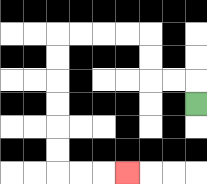{'start': '[8, 4]', 'end': '[5, 7]', 'path_directions': 'U,L,L,U,U,L,L,L,L,D,D,D,D,D,D,R,R,R', 'path_coordinates': '[[8, 4], [8, 3], [7, 3], [6, 3], [6, 2], [6, 1], [5, 1], [4, 1], [3, 1], [2, 1], [2, 2], [2, 3], [2, 4], [2, 5], [2, 6], [2, 7], [3, 7], [4, 7], [5, 7]]'}